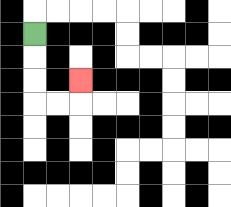{'start': '[1, 1]', 'end': '[3, 3]', 'path_directions': 'D,D,D,R,R,U', 'path_coordinates': '[[1, 1], [1, 2], [1, 3], [1, 4], [2, 4], [3, 4], [3, 3]]'}